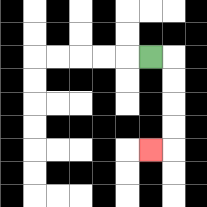{'start': '[6, 2]', 'end': '[6, 6]', 'path_directions': 'R,D,D,D,D,L', 'path_coordinates': '[[6, 2], [7, 2], [7, 3], [7, 4], [7, 5], [7, 6], [6, 6]]'}